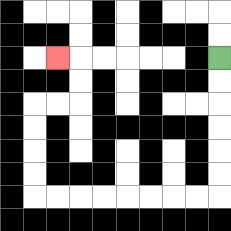{'start': '[9, 2]', 'end': '[2, 2]', 'path_directions': 'D,D,D,D,D,D,L,L,L,L,L,L,L,L,U,U,U,U,R,R,U,U,L', 'path_coordinates': '[[9, 2], [9, 3], [9, 4], [9, 5], [9, 6], [9, 7], [9, 8], [8, 8], [7, 8], [6, 8], [5, 8], [4, 8], [3, 8], [2, 8], [1, 8], [1, 7], [1, 6], [1, 5], [1, 4], [2, 4], [3, 4], [3, 3], [3, 2], [2, 2]]'}